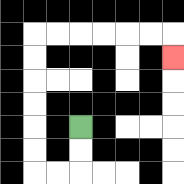{'start': '[3, 5]', 'end': '[7, 2]', 'path_directions': 'D,D,L,L,U,U,U,U,U,U,R,R,R,R,R,R,D', 'path_coordinates': '[[3, 5], [3, 6], [3, 7], [2, 7], [1, 7], [1, 6], [1, 5], [1, 4], [1, 3], [1, 2], [1, 1], [2, 1], [3, 1], [4, 1], [5, 1], [6, 1], [7, 1], [7, 2]]'}